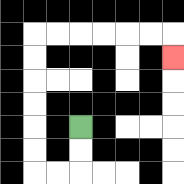{'start': '[3, 5]', 'end': '[7, 2]', 'path_directions': 'D,D,L,L,U,U,U,U,U,U,R,R,R,R,R,R,D', 'path_coordinates': '[[3, 5], [3, 6], [3, 7], [2, 7], [1, 7], [1, 6], [1, 5], [1, 4], [1, 3], [1, 2], [1, 1], [2, 1], [3, 1], [4, 1], [5, 1], [6, 1], [7, 1], [7, 2]]'}